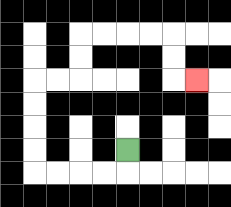{'start': '[5, 6]', 'end': '[8, 3]', 'path_directions': 'D,L,L,L,L,U,U,U,U,R,R,U,U,R,R,R,R,D,D,R', 'path_coordinates': '[[5, 6], [5, 7], [4, 7], [3, 7], [2, 7], [1, 7], [1, 6], [1, 5], [1, 4], [1, 3], [2, 3], [3, 3], [3, 2], [3, 1], [4, 1], [5, 1], [6, 1], [7, 1], [7, 2], [7, 3], [8, 3]]'}